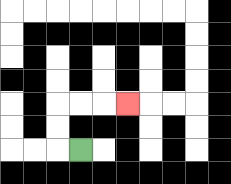{'start': '[3, 6]', 'end': '[5, 4]', 'path_directions': 'L,U,U,R,R,R', 'path_coordinates': '[[3, 6], [2, 6], [2, 5], [2, 4], [3, 4], [4, 4], [5, 4]]'}